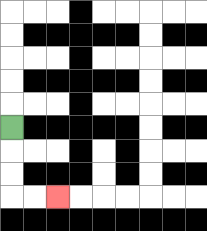{'start': '[0, 5]', 'end': '[2, 8]', 'path_directions': 'D,D,D,R,R', 'path_coordinates': '[[0, 5], [0, 6], [0, 7], [0, 8], [1, 8], [2, 8]]'}